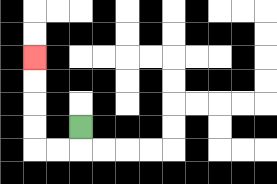{'start': '[3, 5]', 'end': '[1, 2]', 'path_directions': 'D,L,L,U,U,U,U', 'path_coordinates': '[[3, 5], [3, 6], [2, 6], [1, 6], [1, 5], [1, 4], [1, 3], [1, 2]]'}